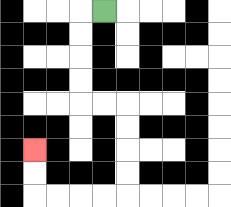{'start': '[4, 0]', 'end': '[1, 6]', 'path_directions': 'L,D,D,D,D,R,R,D,D,D,D,L,L,L,L,U,U', 'path_coordinates': '[[4, 0], [3, 0], [3, 1], [3, 2], [3, 3], [3, 4], [4, 4], [5, 4], [5, 5], [5, 6], [5, 7], [5, 8], [4, 8], [3, 8], [2, 8], [1, 8], [1, 7], [1, 6]]'}